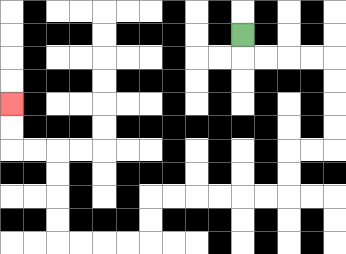{'start': '[10, 1]', 'end': '[0, 4]', 'path_directions': 'D,R,R,R,R,D,D,D,D,L,L,D,D,L,L,L,L,L,L,D,D,L,L,L,L,U,U,U,U,L,L,U,U', 'path_coordinates': '[[10, 1], [10, 2], [11, 2], [12, 2], [13, 2], [14, 2], [14, 3], [14, 4], [14, 5], [14, 6], [13, 6], [12, 6], [12, 7], [12, 8], [11, 8], [10, 8], [9, 8], [8, 8], [7, 8], [6, 8], [6, 9], [6, 10], [5, 10], [4, 10], [3, 10], [2, 10], [2, 9], [2, 8], [2, 7], [2, 6], [1, 6], [0, 6], [0, 5], [0, 4]]'}